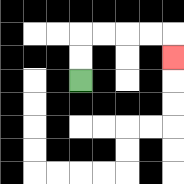{'start': '[3, 3]', 'end': '[7, 2]', 'path_directions': 'U,U,R,R,R,R,D', 'path_coordinates': '[[3, 3], [3, 2], [3, 1], [4, 1], [5, 1], [6, 1], [7, 1], [7, 2]]'}